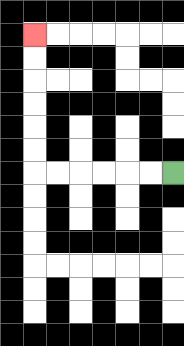{'start': '[7, 7]', 'end': '[1, 1]', 'path_directions': 'L,L,L,L,L,L,U,U,U,U,U,U', 'path_coordinates': '[[7, 7], [6, 7], [5, 7], [4, 7], [3, 7], [2, 7], [1, 7], [1, 6], [1, 5], [1, 4], [1, 3], [1, 2], [1, 1]]'}